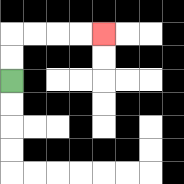{'start': '[0, 3]', 'end': '[4, 1]', 'path_directions': 'U,U,R,R,R,R', 'path_coordinates': '[[0, 3], [0, 2], [0, 1], [1, 1], [2, 1], [3, 1], [4, 1]]'}